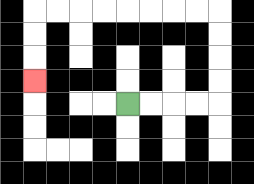{'start': '[5, 4]', 'end': '[1, 3]', 'path_directions': 'R,R,R,R,U,U,U,U,L,L,L,L,L,L,L,L,D,D,D', 'path_coordinates': '[[5, 4], [6, 4], [7, 4], [8, 4], [9, 4], [9, 3], [9, 2], [9, 1], [9, 0], [8, 0], [7, 0], [6, 0], [5, 0], [4, 0], [3, 0], [2, 0], [1, 0], [1, 1], [1, 2], [1, 3]]'}